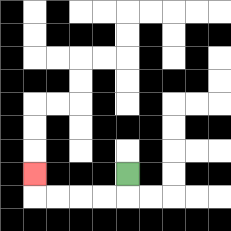{'start': '[5, 7]', 'end': '[1, 7]', 'path_directions': 'D,L,L,L,L,U', 'path_coordinates': '[[5, 7], [5, 8], [4, 8], [3, 8], [2, 8], [1, 8], [1, 7]]'}